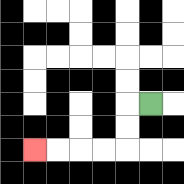{'start': '[6, 4]', 'end': '[1, 6]', 'path_directions': 'L,D,D,L,L,L,L', 'path_coordinates': '[[6, 4], [5, 4], [5, 5], [5, 6], [4, 6], [3, 6], [2, 6], [1, 6]]'}